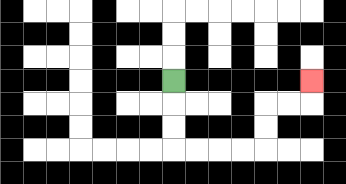{'start': '[7, 3]', 'end': '[13, 3]', 'path_directions': 'D,D,D,R,R,R,R,U,U,R,R,U', 'path_coordinates': '[[7, 3], [7, 4], [7, 5], [7, 6], [8, 6], [9, 6], [10, 6], [11, 6], [11, 5], [11, 4], [12, 4], [13, 4], [13, 3]]'}